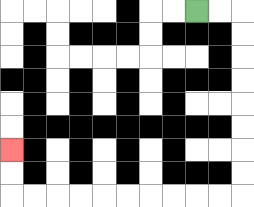{'start': '[8, 0]', 'end': '[0, 6]', 'path_directions': 'R,R,D,D,D,D,D,D,D,D,L,L,L,L,L,L,L,L,L,L,U,U', 'path_coordinates': '[[8, 0], [9, 0], [10, 0], [10, 1], [10, 2], [10, 3], [10, 4], [10, 5], [10, 6], [10, 7], [10, 8], [9, 8], [8, 8], [7, 8], [6, 8], [5, 8], [4, 8], [3, 8], [2, 8], [1, 8], [0, 8], [0, 7], [0, 6]]'}